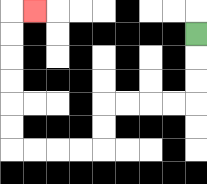{'start': '[8, 1]', 'end': '[1, 0]', 'path_directions': 'D,D,D,L,L,L,L,D,D,L,L,L,L,U,U,U,U,U,U,R', 'path_coordinates': '[[8, 1], [8, 2], [8, 3], [8, 4], [7, 4], [6, 4], [5, 4], [4, 4], [4, 5], [4, 6], [3, 6], [2, 6], [1, 6], [0, 6], [0, 5], [0, 4], [0, 3], [0, 2], [0, 1], [0, 0], [1, 0]]'}